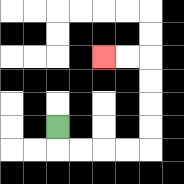{'start': '[2, 5]', 'end': '[4, 2]', 'path_directions': 'D,R,R,R,R,U,U,U,U,L,L', 'path_coordinates': '[[2, 5], [2, 6], [3, 6], [4, 6], [5, 6], [6, 6], [6, 5], [6, 4], [6, 3], [6, 2], [5, 2], [4, 2]]'}